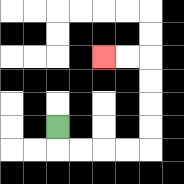{'start': '[2, 5]', 'end': '[4, 2]', 'path_directions': 'D,R,R,R,R,U,U,U,U,L,L', 'path_coordinates': '[[2, 5], [2, 6], [3, 6], [4, 6], [5, 6], [6, 6], [6, 5], [6, 4], [6, 3], [6, 2], [5, 2], [4, 2]]'}